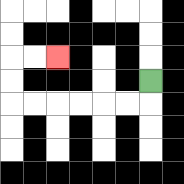{'start': '[6, 3]', 'end': '[2, 2]', 'path_directions': 'D,L,L,L,L,L,L,U,U,R,R', 'path_coordinates': '[[6, 3], [6, 4], [5, 4], [4, 4], [3, 4], [2, 4], [1, 4], [0, 4], [0, 3], [0, 2], [1, 2], [2, 2]]'}